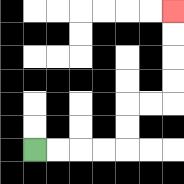{'start': '[1, 6]', 'end': '[7, 0]', 'path_directions': 'R,R,R,R,U,U,R,R,U,U,U,U', 'path_coordinates': '[[1, 6], [2, 6], [3, 6], [4, 6], [5, 6], [5, 5], [5, 4], [6, 4], [7, 4], [7, 3], [7, 2], [7, 1], [7, 0]]'}